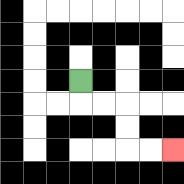{'start': '[3, 3]', 'end': '[7, 6]', 'path_directions': 'D,R,R,D,D,R,R', 'path_coordinates': '[[3, 3], [3, 4], [4, 4], [5, 4], [5, 5], [5, 6], [6, 6], [7, 6]]'}